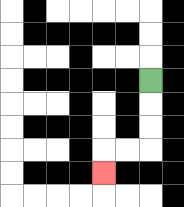{'start': '[6, 3]', 'end': '[4, 7]', 'path_directions': 'D,D,D,L,L,D', 'path_coordinates': '[[6, 3], [6, 4], [6, 5], [6, 6], [5, 6], [4, 6], [4, 7]]'}